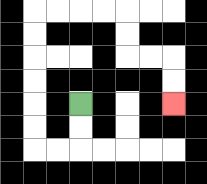{'start': '[3, 4]', 'end': '[7, 4]', 'path_directions': 'D,D,L,L,U,U,U,U,U,U,R,R,R,R,D,D,R,R,D,D', 'path_coordinates': '[[3, 4], [3, 5], [3, 6], [2, 6], [1, 6], [1, 5], [1, 4], [1, 3], [1, 2], [1, 1], [1, 0], [2, 0], [3, 0], [4, 0], [5, 0], [5, 1], [5, 2], [6, 2], [7, 2], [7, 3], [7, 4]]'}